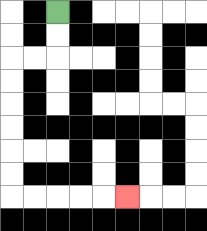{'start': '[2, 0]', 'end': '[5, 8]', 'path_directions': 'D,D,L,L,D,D,D,D,D,D,R,R,R,R,R', 'path_coordinates': '[[2, 0], [2, 1], [2, 2], [1, 2], [0, 2], [0, 3], [0, 4], [0, 5], [0, 6], [0, 7], [0, 8], [1, 8], [2, 8], [3, 8], [4, 8], [5, 8]]'}